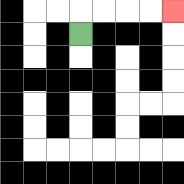{'start': '[3, 1]', 'end': '[7, 0]', 'path_directions': 'U,R,R,R,R', 'path_coordinates': '[[3, 1], [3, 0], [4, 0], [5, 0], [6, 0], [7, 0]]'}